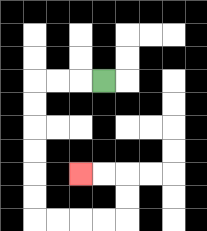{'start': '[4, 3]', 'end': '[3, 7]', 'path_directions': 'L,L,L,D,D,D,D,D,D,R,R,R,R,U,U,L,L', 'path_coordinates': '[[4, 3], [3, 3], [2, 3], [1, 3], [1, 4], [1, 5], [1, 6], [1, 7], [1, 8], [1, 9], [2, 9], [3, 9], [4, 9], [5, 9], [5, 8], [5, 7], [4, 7], [3, 7]]'}